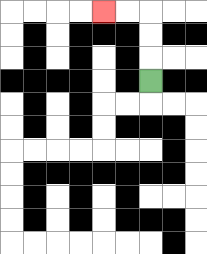{'start': '[6, 3]', 'end': '[4, 0]', 'path_directions': 'U,U,U,L,L', 'path_coordinates': '[[6, 3], [6, 2], [6, 1], [6, 0], [5, 0], [4, 0]]'}